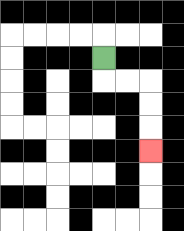{'start': '[4, 2]', 'end': '[6, 6]', 'path_directions': 'D,R,R,D,D,D', 'path_coordinates': '[[4, 2], [4, 3], [5, 3], [6, 3], [6, 4], [6, 5], [6, 6]]'}